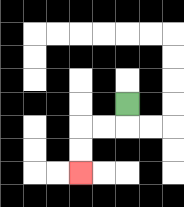{'start': '[5, 4]', 'end': '[3, 7]', 'path_directions': 'D,L,L,D,D', 'path_coordinates': '[[5, 4], [5, 5], [4, 5], [3, 5], [3, 6], [3, 7]]'}